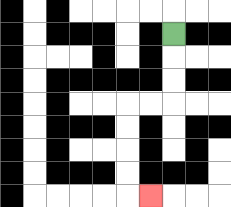{'start': '[7, 1]', 'end': '[6, 8]', 'path_directions': 'D,D,D,L,L,D,D,D,D,R', 'path_coordinates': '[[7, 1], [7, 2], [7, 3], [7, 4], [6, 4], [5, 4], [5, 5], [5, 6], [5, 7], [5, 8], [6, 8]]'}